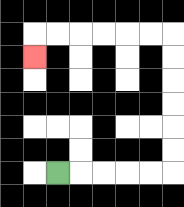{'start': '[2, 7]', 'end': '[1, 2]', 'path_directions': 'R,R,R,R,R,U,U,U,U,U,U,L,L,L,L,L,L,D', 'path_coordinates': '[[2, 7], [3, 7], [4, 7], [5, 7], [6, 7], [7, 7], [7, 6], [7, 5], [7, 4], [7, 3], [7, 2], [7, 1], [6, 1], [5, 1], [4, 1], [3, 1], [2, 1], [1, 1], [1, 2]]'}